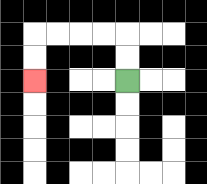{'start': '[5, 3]', 'end': '[1, 3]', 'path_directions': 'U,U,L,L,L,L,D,D', 'path_coordinates': '[[5, 3], [5, 2], [5, 1], [4, 1], [3, 1], [2, 1], [1, 1], [1, 2], [1, 3]]'}